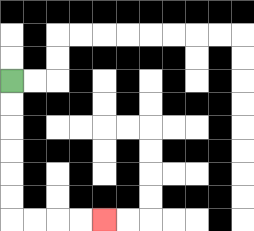{'start': '[0, 3]', 'end': '[4, 9]', 'path_directions': 'D,D,D,D,D,D,R,R,R,R', 'path_coordinates': '[[0, 3], [0, 4], [0, 5], [0, 6], [0, 7], [0, 8], [0, 9], [1, 9], [2, 9], [3, 9], [4, 9]]'}